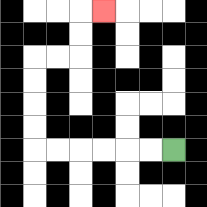{'start': '[7, 6]', 'end': '[4, 0]', 'path_directions': 'L,L,L,L,L,L,U,U,U,U,R,R,U,U,R', 'path_coordinates': '[[7, 6], [6, 6], [5, 6], [4, 6], [3, 6], [2, 6], [1, 6], [1, 5], [1, 4], [1, 3], [1, 2], [2, 2], [3, 2], [3, 1], [3, 0], [4, 0]]'}